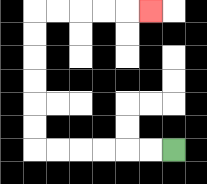{'start': '[7, 6]', 'end': '[6, 0]', 'path_directions': 'L,L,L,L,L,L,U,U,U,U,U,U,R,R,R,R,R', 'path_coordinates': '[[7, 6], [6, 6], [5, 6], [4, 6], [3, 6], [2, 6], [1, 6], [1, 5], [1, 4], [1, 3], [1, 2], [1, 1], [1, 0], [2, 0], [3, 0], [4, 0], [5, 0], [6, 0]]'}